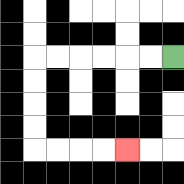{'start': '[7, 2]', 'end': '[5, 6]', 'path_directions': 'L,L,L,L,L,L,D,D,D,D,R,R,R,R', 'path_coordinates': '[[7, 2], [6, 2], [5, 2], [4, 2], [3, 2], [2, 2], [1, 2], [1, 3], [1, 4], [1, 5], [1, 6], [2, 6], [3, 6], [4, 6], [5, 6]]'}